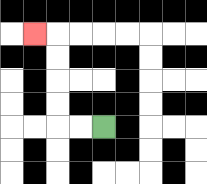{'start': '[4, 5]', 'end': '[1, 1]', 'path_directions': 'L,L,U,U,U,U,L', 'path_coordinates': '[[4, 5], [3, 5], [2, 5], [2, 4], [2, 3], [2, 2], [2, 1], [1, 1]]'}